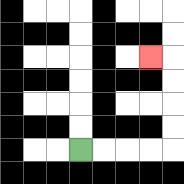{'start': '[3, 6]', 'end': '[6, 2]', 'path_directions': 'R,R,R,R,U,U,U,U,L', 'path_coordinates': '[[3, 6], [4, 6], [5, 6], [6, 6], [7, 6], [7, 5], [7, 4], [7, 3], [7, 2], [6, 2]]'}